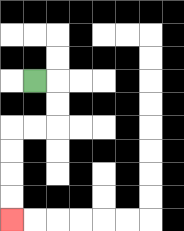{'start': '[1, 3]', 'end': '[0, 9]', 'path_directions': 'R,D,D,L,L,D,D,D,D', 'path_coordinates': '[[1, 3], [2, 3], [2, 4], [2, 5], [1, 5], [0, 5], [0, 6], [0, 7], [0, 8], [0, 9]]'}